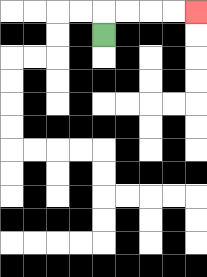{'start': '[4, 1]', 'end': '[8, 0]', 'path_directions': 'U,R,R,R,R', 'path_coordinates': '[[4, 1], [4, 0], [5, 0], [6, 0], [7, 0], [8, 0]]'}